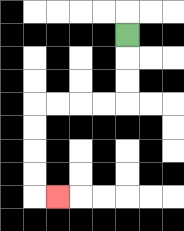{'start': '[5, 1]', 'end': '[2, 8]', 'path_directions': 'D,D,D,L,L,L,L,D,D,D,D,R', 'path_coordinates': '[[5, 1], [5, 2], [5, 3], [5, 4], [4, 4], [3, 4], [2, 4], [1, 4], [1, 5], [1, 6], [1, 7], [1, 8], [2, 8]]'}